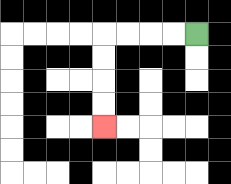{'start': '[8, 1]', 'end': '[4, 5]', 'path_directions': 'L,L,L,L,D,D,D,D', 'path_coordinates': '[[8, 1], [7, 1], [6, 1], [5, 1], [4, 1], [4, 2], [4, 3], [4, 4], [4, 5]]'}